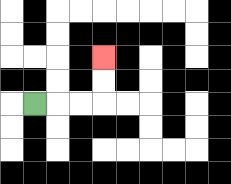{'start': '[1, 4]', 'end': '[4, 2]', 'path_directions': 'R,R,R,U,U', 'path_coordinates': '[[1, 4], [2, 4], [3, 4], [4, 4], [4, 3], [4, 2]]'}